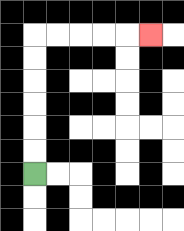{'start': '[1, 7]', 'end': '[6, 1]', 'path_directions': 'U,U,U,U,U,U,R,R,R,R,R', 'path_coordinates': '[[1, 7], [1, 6], [1, 5], [1, 4], [1, 3], [1, 2], [1, 1], [2, 1], [3, 1], [4, 1], [5, 1], [6, 1]]'}